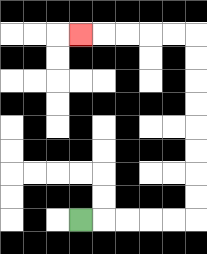{'start': '[3, 9]', 'end': '[3, 1]', 'path_directions': 'R,R,R,R,R,U,U,U,U,U,U,U,U,L,L,L,L,L', 'path_coordinates': '[[3, 9], [4, 9], [5, 9], [6, 9], [7, 9], [8, 9], [8, 8], [8, 7], [8, 6], [8, 5], [8, 4], [8, 3], [8, 2], [8, 1], [7, 1], [6, 1], [5, 1], [4, 1], [3, 1]]'}